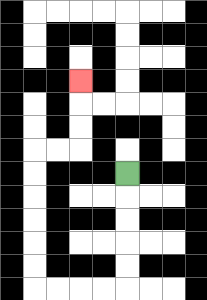{'start': '[5, 7]', 'end': '[3, 3]', 'path_directions': 'D,D,D,D,D,L,L,L,L,U,U,U,U,U,U,R,R,U,U,U', 'path_coordinates': '[[5, 7], [5, 8], [5, 9], [5, 10], [5, 11], [5, 12], [4, 12], [3, 12], [2, 12], [1, 12], [1, 11], [1, 10], [1, 9], [1, 8], [1, 7], [1, 6], [2, 6], [3, 6], [3, 5], [3, 4], [3, 3]]'}